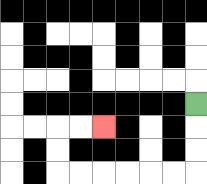{'start': '[8, 4]', 'end': '[4, 5]', 'path_directions': 'D,D,D,L,L,L,L,L,L,U,U,R,R', 'path_coordinates': '[[8, 4], [8, 5], [8, 6], [8, 7], [7, 7], [6, 7], [5, 7], [4, 7], [3, 7], [2, 7], [2, 6], [2, 5], [3, 5], [4, 5]]'}